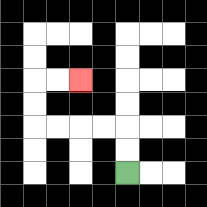{'start': '[5, 7]', 'end': '[3, 3]', 'path_directions': 'U,U,L,L,L,L,U,U,R,R', 'path_coordinates': '[[5, 7], [5, 6], [5, 5], [4, 5], [3, 5], [2, 5], [1, 5], [1, 4], [1, 3], [2, 3], [3, 3]]'}